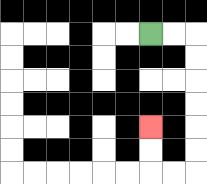{'start': '[6, 1]', 'end': '[6, 5]', 'path_directions': 'R,R,D,D,D,D,D,D,L,L,U,U', 'path_coordinates': '[[6, 1], [7, 1], [8, 1], [8, 2], [8, 3], [8, 4], [8, 5], [8, 6], [8, 7], [7, 7], [6, 7], [6, 6], [6, 5]]'}